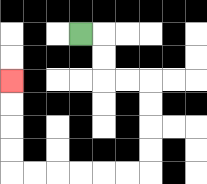{'start': '[3, 1]', 'end': '[0, 3]', 'path_directions': 'R,D,D,R,R,D,D,D,D,L,L,L,L,L,L,U,U,U,U', 'path_coordinates': '[[3, 1], [4, 1], [4, 2], [4, 3], [5, 3], [6, 3], [6, 4], [6, 5], [6, 6], [6, 7], [5, 7], [4, 7], [3, 7], [2, 7], [1, 7], [0, 7], [0, 6], [0, 5], [0, 4], [0, 3]]'}